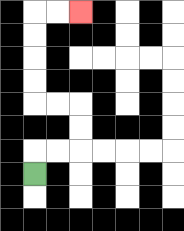{'start': '[1, 7]', 'end': '[3, 0]', 'path_directions': 'U,R,R,U,U,L,L,U,U,U,U,R,R', 'path_coordinates': '[[1, 7], [1, 6], [2, 6], [3, 6], [3, 5], [3, 4], [2, 4], [1, 4], [1, 3], [1, 2], [1, 1], [1, 0], [2, 0], [3, 0]]'}